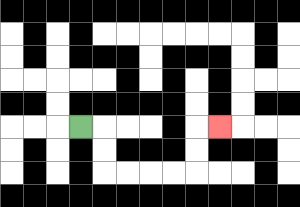{'start': '[3, 5]', 'end': '[9, 5]', 'path_directions': 'R,D,D,R,R,R,R,U,U,R', 'path_coordinates': '[[3, 5], [4, 5], [4, 6], [4, 7], [5, 7], [6, 7], [7, 7], [8, 7], [8, 6], [8, 5], [9, 5]]'}